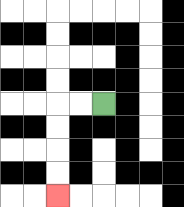{'start': '[4, 4]', 'end': '[2, 8]', 'path_directions': 'L,L,D,D,D,D', 'path_coordinates': '[[4, 4], [3, 4], [2, 4], [2, 5], [2, 6], [2, 7], [2, 8]]'}